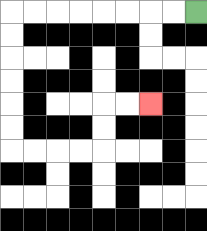{'start': '[8, 0]', 'end': '[6, 4]', 'path_directions': 'L,L,L,L,L,L,L,L,D,D,D,D,D,D,R,R,R,R,U,U,R,R', 'path_coordinates': '[[8, 0], [7, 0], [6, 0], [5, 0], [4, 0], [3, 0], [2, 0], [1, 0], [0, 0], [0, 1], [0, 2], [0, 3], [0, 4], [0, 5], [0, 6], [1, 6], [2, 6], [3, 6], [4, 6], [4, 5], [4, 4], [5, 4], [6, 4]]'}